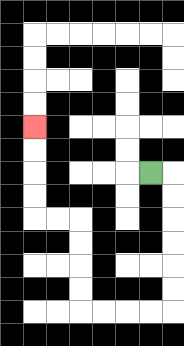{'start': '[6, 7]', 'end': '[1, 5]', 'path_directions': 'R,D,D,D,D,D,D,L,L,L,L,U,U,U,U,L,L,U,U,U,U', 'path_coordinates': '[[6, 7], [7, 7], [7, 8], [7, 9], [7, 10], [7, 11], [7, 12], [7, 13], [6, 13], [5, 13], [4, 13], [3, 13], [3, 12], [3, 11], [3, 10], [3, 9], [2, 9], [1, 9], [1, 8], [1, 7], [1, 6], [1, 5]]'}